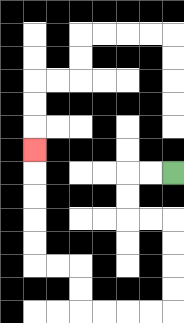{'start': '[7, 7]', 'end': '[1, 6]', 'path_directions': 'L,L,D,D,R,R,D,D,D,D,L,L,L,L,U,U,L,L,U,U,U,U,U', 'path_coordinates': '[[7, 7], [6, 7], [5, 7], [5, 8], [5, 9], [6, 9], [7, 9], [7, 10], [7, 11], [7, 12], [7, 13], [6, 13], [5, 13], [4, 13], [3, 13], [3, 12], [3, 11], [2, 11], [1, 11], [1, 10], [1, 9], [1, 8], [1, 7], [1, 6]]'}